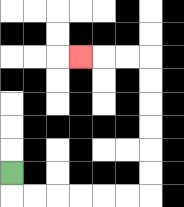{'start': '[0, 7]', 'end': '[3, 2]', 'path_directions': 'D,R,R,R,R,R,R,U,U,U,U,U,U,L,L,L', 'path_coordinates': '[[0, 7], [0, 8], [1, 8], [2, 8], [3, 8], [4, 8], [5, 8], [6, 8], [6, 7], [6, 6], [6, 5], [6, 4], [6, 3], [6, 2], [5, 2], [4, 2], [3, 2]]'}